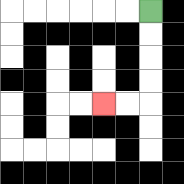{'start': '[6, 0]', 'end': '[4, 4]', 'path_directions': 'D,D,D,D,L,L', 'path_coordinates': '[[6, 0], [6, 1], [6, 2], [6, 3], [6, 4], [5, 4], [4, 4]]'}